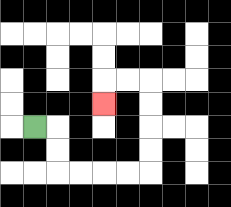{'start': '[1, 5]', 'end': '[4, 4]', 'path_directions': 'R,D,D,R,R,R,R,U,U,U,U,L,L,D', 'path_coordinates': '[[1, 5], [2, 5], [2, 6], [2, 7], [3, 7], [4, 7], [5, 7], [6, 7], [6, 6], [6, 5], [6, 4], [6, 3], [5, 3], [4, 3], [4, 4]]'}